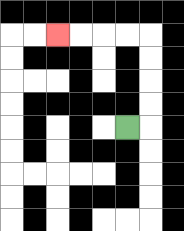{'start': '[5, 5]', 'end': '[2, 1]', 'path_directions': 'R,U,U,U,U,L,L,L,L', 'path_coordinates': '[[5, 5], [6, 5], [6, 4], [6, 3], [6, 2], [6, 1], [5, 1], [4, 1], [3, 1], [2, 1]]'}